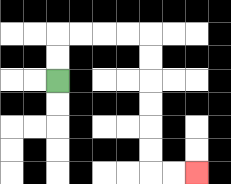{'start': '[2, 3]', 'end': '[8, 7]', 'path_directions': 'U,U,R,R,R,R,D,D,D,D,D,D,R,R', 'path_coordinates': '[[2, 3], [2, 2], [2, 1], [3, 1], [4, 1], [5, 1], [6, 1], [6, 2], [6, 3], [6, 4], [6, 5], [6, 6], [6, 7], [7, 7], [8, 7]]'}